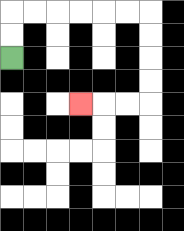{'start': '[0, 2]', 'end': '[3, 4]', 'path_directions': 'U,U,R,R,R,R,R,R,D,D,D,D,L,L,L', 'path_coordinates': '[[0, 2], [0, 1], [0, 0], [1, 0], [2, 0], [3, 0], [4, 0], [5, 0], [6, 0], [6, 1], [6, 2], [6, 3], [6, 4], [5, 4], [4, 4], [3, 4]]'}